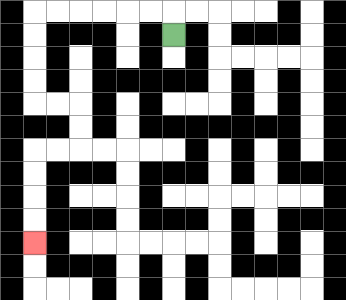{'start': '[7, 1]', 'end': '[1, 10]', 'path_directions': 'U,L,L,L,L,L,L,D,D,D,D,R,R,D,D,L,L,D,D,D,D', 'path_coordinates': '[[7, 1], [7, 0], [6, 0], [5, 0], [4, 0], [3, 0], [2, 0], [1, 0], [1, 1], [1, 2], [1, 3], [1, 4], [2, 4], [3, 4], [3, 5], [3, 6], [2, 6], [1, 6], [1, 7], [1, 8], [1, 9], [1, 10]]'}